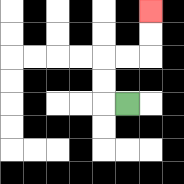{'start': '[5, 4]', 'end': '[6, 0]', 'path_directions': 'L,U,U,R,R,U,U', 'path_coordinates': '[[5, 4], [4, 4], [4, 3], [4, 2], [5, 2], [6, 2], [6, 1], [6, 0]]'}